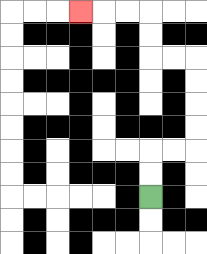{'start': '[6, 8]', 'end': '[3, 0]', 'path_directions': 'U,U,R,R,U,U,U,U,L,L,U,U,L,L,L', 'path_coordinates': '[[6, 8], [6, 7], [6, 6], [7, 6], [8, 6], [8, 5], [8, 4], [8, 3], [8, 2], [7, 2], [6, 2], [6, 1], [6, 0], [5, 0], [4, 0], [3, 0]]'}